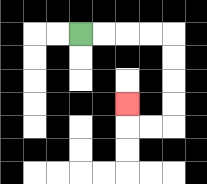{'start': '[3, 1]', 'end': '[5, 4]', 'path_directions': 'R,R,R,R,D,D,D,D,L,L,U', 'path_coordinates': '[[3, 1], [4, 1], [5, 1], [6, 1], [7, 1], [7, 2], [7, 3], [7, 4], [7, 5], [6, 5], [5, 5], [5, 4]]'}